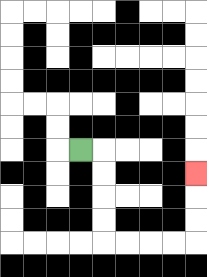{'start': '[3, 6]', 'end': '[8, 7]', 'path_directions': 'R,D,D,D,D,R,R,R,R,U,U,U', 'path_coordinates': '[[3, 6], [4, 6], [4, 7], [4, 8], [4, 9], [4, 10], [5, 10], [6, 10], [7, 10], [8, 10], [8, 9], [8, 8], [8, 7]]'}